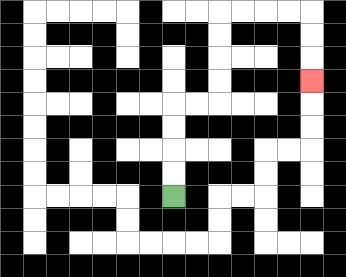{'start': '[7, 8]', 'end': '[13, 3]', 'path_directions': 'U,U,U,U,R,R,U,U,U,U,R,R,R,R,D,D,D', 'path_coordinates': '[[7, 8], [7, 7], [7, 6], [7, 5], [7, 4], [8, 4], [9, 4], [9, 3], [9, 2], [9, 1], [9, 0], [10, 0], [11, 0], [12, 0], [13, 0], [13, 1], [13, 2], [13, 3]]'}